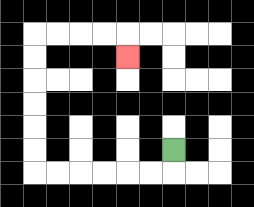{'start': '[7, 6]', 'end': '[5, 2]', 'path_directions': 'D,L,L,L,L,L,L,U,U,U,U,U,U,R,R,R,R,D', 'path_coordinates': '[[7, 6], [7, 7], [6, 7], [5, 7], [4, 7], [3, 7], [2, 7], [1, 7], [1, 6], [1, 5], [1, 4], [1, 3], [1, 2], [1, 1], [2, 1], [3, 1], [4, 1], [5, 1], [5, 2]]'}